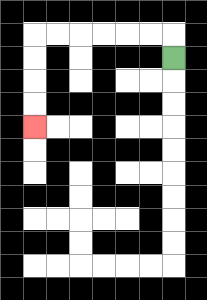{'start': '[7, 2]', 'end': '[1, 5]', 'path_directions': 'U,L,L,L,L,L,L,D,D,D,D', 'path_coordinates': '[[7, 2], [7, 1], [6, 1], [5, 1], [4, 1], [3, 1], [2, 1], [1, 1], [1, 2], [1, 3], [1, 4], [1, 5]]'}